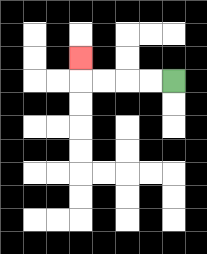{'start': '[7, 3]', 'end': '[3, 2]', 'path_directions': 'L,L,L,L,U', 'path_coordinates': '[[7, 3], [6, 3], [5, 3], [4, 3], [3, 3], [3, 2]]'}